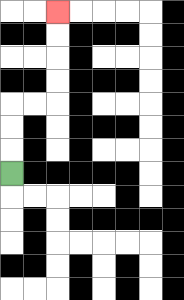{'start': '[0, 7]', 'end': '[2, 0]', 'path_directions': 'U,U,U,R,R,U,U,U,U', 'path_coordinates': '[[0, 7], [0, 6], [0, 5], [0, 4], [1, 4], [2, 4], [2, 3], [2, 2], [2, 1], [2, 0]]'}